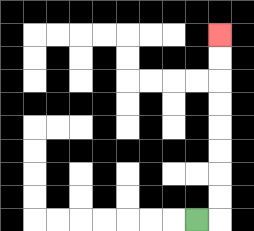{'start': '[8, 9]', 'end': '[9, 1]', 'path_directions': 'R,U,U,U,U,U,U,U,U', 'path_coordinates': '[[8, 9], [9, 9], [9, 8], [9, 7], [9, 6], [9, 5], [9, 4], [9, 3], [9, 2], [9, 1]]'}